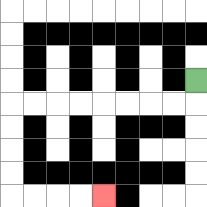{'start': '[8, 3]', 'end': '[4, 8]', 'path_directions': 'D,L,L,L,L,L,L,L,L,D,D,D,D,R,R,R,R', 'path_coordinates': '[[8, 3], [8, 4], [7, 4], [6, 4], [5, 4], [4, 4], [3, 4], [2, 4], [1, 4], [0, 4], [0, 5], [0, 6], [0, 7], [0, 8], [1, 8], [2, 8], [3, 8], [4, 8]]'}